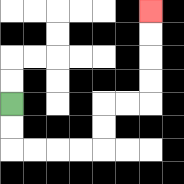{'start': '[0, 4]', 'end': '[6, 0]', 'path_directions': 'D,D,R,R,R,R,U,U,R,R,U,U,U,U', 'path_coordinates': '[[0, 4], [0, 5], [0, 6], [1, 6], [2, 6], [3, 6], [4, 6], [4, 5], [4, 4], [5, 4], [6, 4], [6, 3], [6, 2], [6, 1], [6, 0]]'}